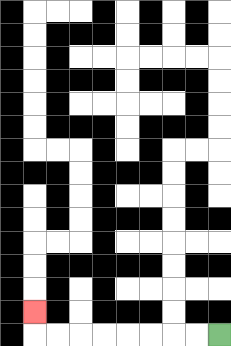{'start': '[9, 14]', 'end': '[1, 13]', 'path_directions': 'L,L,L,L,L,L,L,L,U', 'path_coordinates': '[[9, 14], [8, 14], [7, 14], [6, 14], [5, 14], [4, 14], [3, 14], [2, 14], [1, 14], [1, 13]]'}